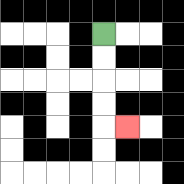{'start': '[4, 1]', 'end': '[5, 5]', 'path_directions': 'D,D,D,D,R', 'path_coordinates': '[[4, 1], [4, 2], [4, 3], [4, 4], [4, 5], [5, 5]]'}